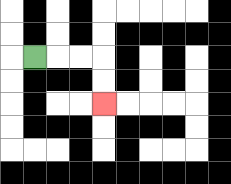{'start': '[1, 2]', 'end': '[4, 4]', 'path_directions': 'R,R,R,D,D', 'path_coordinates': '[[1, 2], [2, 2], [3, 2], [4, 2], [4, 3], [4, 4]]'}